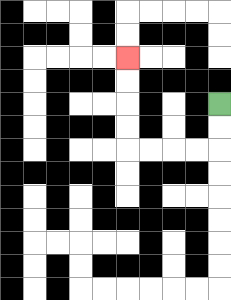{'start': '[9, 4]', 'end': '[5, 2]', 'path_directions': 'D,D,L,L,L,L,U,U,U,U', 'path_coordinates': '[[9, 4], [9, 5], [9, 6], [8, 6], [7, 6], [6, 6], [5, 6], [5, 5], [5, 4], [5, 3], [5, 2]]'}